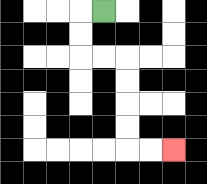{'start': '[4, 0]', 'end': '[7, 6]', 'path_directions': 'L,D,D,R,R,D,D,D,D,R,R', 'path_coordinates': '[[4, 0], [3, 0], [3, 1], [3, 2], [4, 2], [5, 2], [5, 3], [5, 4], [5, 5], [5, 6], [6, 6], [7, 6]]'}